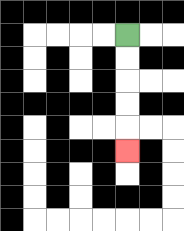{'start': '[5, 1]', 'end': '[5, 6]', 'path_directions': 'D,D,D,D,D', 'path_coordinates': '[[5, 1], [5, 2], [5, 3], [5, 4], [5, 5], [5, 6]]'}